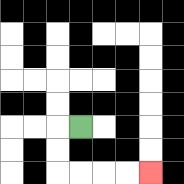{'start': '[3, 5]', 'end': '[6, 7]', 'path_directions': 'L,D,D,R,R,R,R', 'path_coordinates': '[[3, 5], [2, 5], [2, 6], [2, 7], [3, 7], [4, 7], [5, 7], [6, 7]]'}